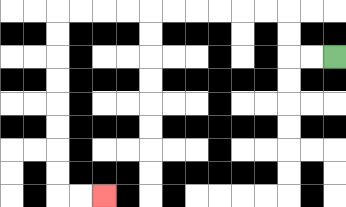{'start': '[14, 2]', 'end': '[4, 8]', 'path_directions': 'L,L,U,U,L,L,L,L,L,L,L,L,L,L,D,D,D,D,D,D,D,D,R,R', 'path_coordinates': '[[14, 2], [13, 2], [12, 2], [12, 1], [12, 0], [11, 0], [10, 0], [9, 0], [8, 0], [7, 0], [6, 0], [5, 0], [4, 0], [3, 0], [2, 0], [2, 1], [2, 2], [2, 3], [2, 4], [2, 5], [2, 6], [2, 7], [2, 8], [3, 8], [4, 8]]'}